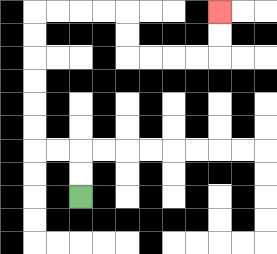{'start': '[3, 8]', 'end': '[9, 0]', 'path_directions': 'U,U,L,L,U,U,U,U,U,U,R,R,R,R,D,D,R,R,R,R,U,U', 'path_coordinates': '[[3, 8], [3, 7], [3, 6], [2, 6], [1, 6], [1, 5], [1, 4], [1, 3], [1, 2], [1, 1], [1, 0], [2, 0], [3, 0], [4, 0], [5, 0], [5, 1], [5, 2], [6, 2], [7, 2], [8, 2], [9, 2], [9, 1], [9, 0]]'}